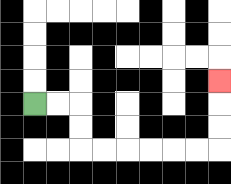{'start': '[1, 4]', 'end': '[9, 3]', 'path_directions': 'R,R,D,D,R,R,R,R,R,R,U,U,U', 'path_coordinates': '[[1, 4], [2, 4], [3, 4], [3, 5], [3, 6], [4, 6], [5, 6], [6, 6], [7, 6], [8, 6], [9, 6], [9, 5], [9, 4], [9, 3]]'}